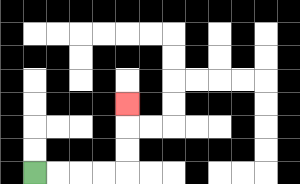{'start': '[1, 7]', 'end': '[5, 4]', 'path_directions': 'R,R,R,R,U,U,U', 'path_coordinates': '[[1, 7], [2, 7], [3, 7], [4, 7], [5, 7], [5, 6], [5, 5], [5, 4]]'}